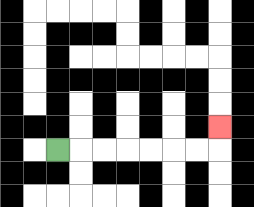{'start': '[2, 6]', 'end': '[9, 5]', 'path_directions': 'R,R,R,R,R,R,R,U', 'path_coordinates': '[[2, 6], [3, 6], [4, 6], [5, 6], [6, 6], [7, 6], [8, 6], [9, 6], [9, 5]]'}